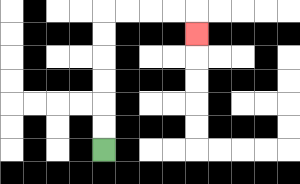{'start': '[4, 6]', 'end': '[8, 1]', 'path_directions': 'U,U,U,U,U,U,R,R,R,R,D', 'path_coordinates': '[[4, 6], [4, 5], [4, 4], [4, 3], [4, 2], [4, 1], [4, 0], [5, 0], [6, 0], [7, 0], [8, 0], [8, 1]]'}